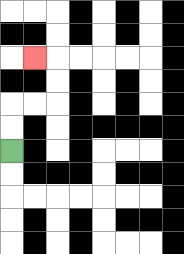{'start': '[0, 6]', 'end': '[1, 2]', 'path_directions': 'U,U,R,R,U,U,L', 'path_coordinates': '[[0, 6], [0, 5], [0, 4], [1, 4], [2, 4], [2, 3], [2, 2], [1, 2]]'}